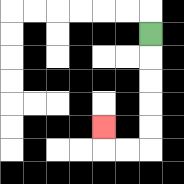{'start': '[6, 1]', 'end': '[4, 5]', 'path_directions': 'D,D,D,D,D,L,L,U', 'path_coordinates': '[[6, 1], [6, 2], [6, 3], [6, 4], [6, 5], [6, 6], [5, 6], [4, 6], [4, 5]]'}